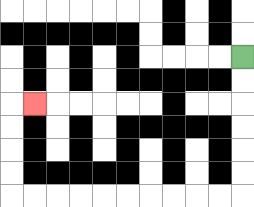{'start': '[10, 2]', 'end': '[1, 4]', 'path_directions': 'D,D,D,D,D,D,L,L,L,L,L,L,L,L,L,L,U,U,U,U,R', 'path_coordinates': '[[10, 2], [10, 3], [10, 4], [10, 5], [10, 6], [10, 7], [10, 8], [9, 8], [8, 8], [7, 8], [6, 8], [5, 8], [4, 8], [3, 8], [2, 8], [1, 8], [0, 8], [0, 7], [0, 6], [0, 5], [0, 4], [1, 4]]'}